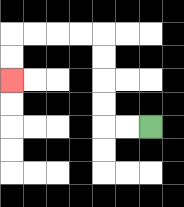{'start': '[6, 5]', 'end': '[0, 3]', 'path_directions': 'L,L,U,U,U,U,L,L,L,L,D,D', 'path_coordinates': '[[6, 5], [5, 5], [4, 5], [4, 4], [4, 3], [4, 2], [4, 1], [3, 1], [2, 1], [1, 1], [0, 1], [0, 2], [0, 3]]'}